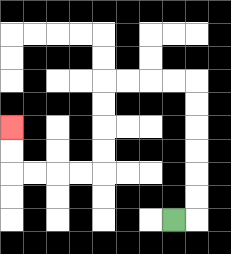{'start': '[7, 9]', 'end': '[0, 5]', 'path_directions': 'R,U,U,U,U,U,U,L,L,L,L,D,D,D,D,L,L,L,L,U,U', 'path_coordinates': '[[7, 9], [8, 9], [8, 8], [8, 7], [8, 6], [8, 5], [8, 4], [8, 3], [7, 3], [6, 3], [5, 3], [4, 3], [4, 4], [4, 5], [4, 6], [4, 7], [3, 7], [2, 7], [1, 7], [0, 7], [0, 6], [0, 5]]'}